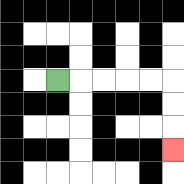{'start': '[2, 3]', 'end': '[7, 6]', 'path_directions': 'R,R,R,R,R,D,D,D', 'path_coordinates': '[[2, 3], [3, 3], [4, 3], [5, 3], [6, 3], [7, 3], [7, 4], [7, 5], [7, 6]]'}